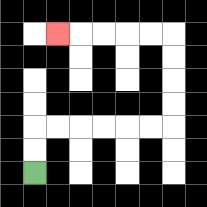{'start': '[1, 7]', 'end': '[2, 1]', 'path_directions': 'U,U,R,R,R,R,R,R,U,U,U,U,L,L,L,L,L', 'path_coordinates': '[[1, 7], [1, 6], [1, 5], [2, 5], [3, 5], [4, 5], [5, 5], [6, 5], [7, 5], [7, 4], [7, 3], [7, 2], [7, 1], [6, 1], [5, 1], [4, 1], [3, 1], [2, 1]]'}